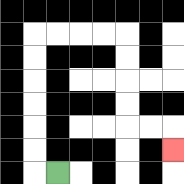{'start': '[2, 7]', 'end': '[7, 6]', 'path_directions': 'L,U,U,U,U,U,U,R,R,R,R,D,D,D,D,R,R,D', 'path_coordinates': '[[2, 7], [1, 7], [1, 6], [1, 5], [1, 4], [1, 3], [1, 2], [1, 1], [2, 1], [3, 1], [4, 1], [5, 1], [5, 2], [5, 3], [5, 4], [5, 5], [6, 5], [7, 5], [7, 6]]'}